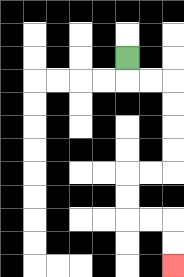{'start': '[5, 2]', 'end': '[7, 11]', 'path_directions': 'D,R,R,D,D,D,D,L,L,D,D,R,R,D,D', 'path_coordinates': '[[5, 2], [5, 3], [6, 3], [7, 3], [7, 4], [7, 5], [7, 6], [7, 7], [6, 7], [5, 7], [5, 8], [5, 9], [6, 9], [7, 9], [7, 10], [7, 11]]'}